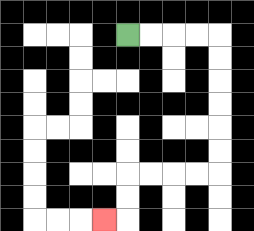{'start': '[5, 1]', 'end': '[4, 9]', 'path_directions': 'R,R,R,R,D,D,D,D,D,D,L,L,L,L,D,D,L', 'path_coordinates': '[[5, 1], [6, 1], [7, 1], [8, 1], [9, 1], [9, 2], [9, 3], [9, 4], [9, 5], [9, 6], [9, 7], [8, 7], [7, 7], [6, 7], [5, 7], [5, 8], [5, 9], [4, 9]]'}